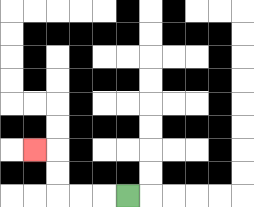{'start': '[5, 8]', 'end': '[1, 6]', 'path_directions': 'L,L,L,U,U,L', 'path_coordinates': '[[5, 8], [4, 8], [3, 8], [2, 8], [2, 7], [2, 6], [1, 6]]'}